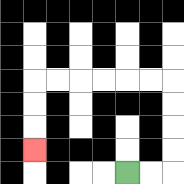{'start': '[5, 7]', 'end': '[1, 6]', 'path_directions': 'R,R,U,U,U,U,L,L,L,L,L,L,D,D,D', 'path_coordinates': '[[5, 7], [6, 7], [7, 7], [7, 6], [7, 5], [7, 4], [7, 3], [6, 3], [5, 3], [4, 3], [3, 3], [2, 3], [1, 3], [1, 4], [1, 5], [1, 6]]'}